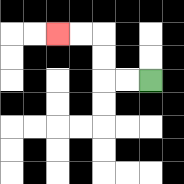{'start': '[6, 3]', 'end': '[2, 1]', 'path_directions': 'L,L,U,U,L,L', 'path_coordinates': '[[6, 3], [5, 3], [4, 3], [4, 2], [4, 1], [3, 1], [2, 1]]'}